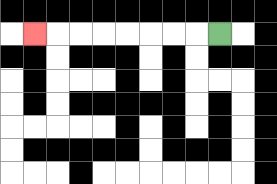{'start': '[9, 1]', 'end': '[1, 1]', 'path_directions': 'L,L,L,L,L,L,L,L', 'path_coordinates': '[[9, 1], [8, 1], [7, 1], [6, 1], [5, 1], [4, 1], [3, 1], [2, 1], [1, 1]]'}